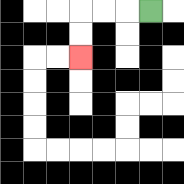{'start': '[6, 0]', 'end': '[3, 2]', 'path_directions': 'L,L,L,D,D', 'path_coordinates': '[[6, 0], [5, 0], [4, 0], [3, 0], [3, 1], [3, 2]]'}